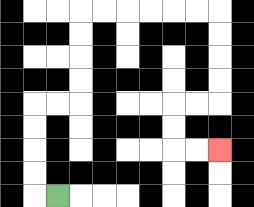{'start': '[2, 8]', 'end': '[9, 6]', 'path_directions': 'L,U,U,U,U,R,R,U,U,U,U,R,R,R,R,R,R,D,D,D,D,L,L,D,D,R,R', 'path_coordinates': '[[2, 8], [1, 8], [1, 7], [1, 6], [1, 5], [1, 4], [2, 4], [3, 4], [3, 3], [3, 2], [3, 1], [3, 0], [4, 0], [5, 0], [6, 0], [7, 0], [8, 0], [9, 0], [9, 1], [9, 2], [9, 3], [9, 4], [8, 4], [7, 4], [7, 5], [7, 6], [8, 6], [9, 6]]'}